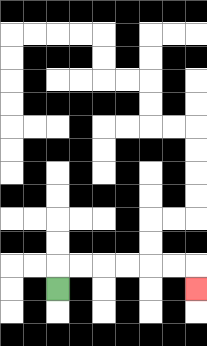{'start': '[2, 12]', 'end': '[8, 12]', 'path_directions': 'U,R,R,R,R,R,R,D', 'path_coordinates': '[[2, 12], [2, 11], [3, 11], [4, 11], [5, 11], [6, 11], [7, 11], [8, 11], [8, 12]]'}